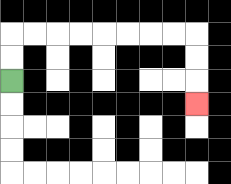{'start': '[0, 3]', 'end': '[8, 4]', 'path_directions': 'U,U,R,R,R,R,R,R,R,R,D,D,D', 'path_coordinates': '[[0, 3], [0, 2], [0, 1], [1, 1], [2, 1], [3, 1], [4, 1], [5, 1], [6, 1], [7, 1], [8, 1], [8, 2], [8, 3], [8, 4]]'}